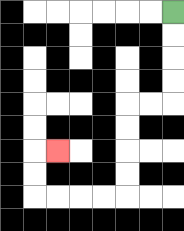{'start': '[7, 0]', 'end': '[2, 6]', 'path_directions': 'D,D,D,D,L,L,D,D,D,D,L,L,L,L,U,U,R', 'path_coordinates': '[[7, 0], [7, 1], [7, 2], [7, 3], [7, 4], [6, 4], [5, 4], [5, 5], [5, 6], [5, 7], [5, 8], [4, 8], [3, 8], [2, 8], [1, 8], [1, 7], [1, 6], [2, 6]]'}